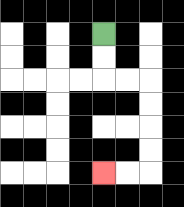{'start': '[4, 1]', 'end': '[4, 7]', 'path_directions': 'D,D,R,R,D,D,D,D,L,L', 'path_coordinates': '[[4, 1], [4, 2], [4, 3], [5, 3], [6, 3], [6, 4], [6, 5], [6, 6], [6, 7], [5, 7], [4, 7]]'}